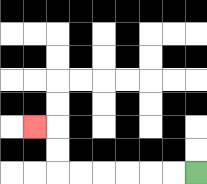{'start': '[8, 7]', 'end': '[1, 5]', 'path_directions': 'L,L,L,L,L,L,U,U,L', 'path_coordinates': '[[8, 7], [7, 7], [6, 7], [5, 7], [4, 7], [3, 7], [2, 7], [2, 6], [2, 5], [1, 5]]'}